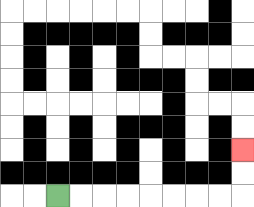{'start': '[2, 8]', 'end': '[10, 6]', 'path_directions': 'R,R,R,R,R,R,R,R,U,U', 'path_coordinates': '[[2, 8], [3, 8], [4, 8], [5, 8], [6, 8], [7, 8], [8, 8], [9, 8], [10, 8], [10, 7], [10, 6]]'}